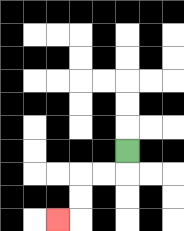{'start': '[5, 6]', 'end': '[2, 9]', 'path_directions': 'D,L,L,D,D,L', 'path_coordinates': '[[5, 6], [5, 7], [4, 7], [3, 7], [3, 8], [3, 9], [2, 9]]'}